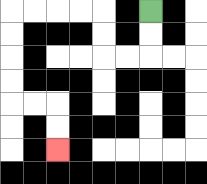{'start': '[6, 0]', 'end': '[2, 6]', 'path_directions': 'D,D,L,L,U,U,L,L,L,L,D,D,D,D,R,R,D,D', 'path_coordinates': '[[6, 0], [6, 1], [6, 2], [5, 2], [4, 2], [4, 1], [4, 0], [3, 0], [2, 0], [1, 0], [0, 0], [0, 1], [0, 2], [0, 3], [0, 4], [1, 4], [2, 4], [2, 5], [2, 6]]'}